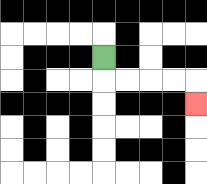{'start': '[4, 2]', 'end': '[8, 4]', 'path_directions': 'D,R,R,R,R,D', 'path_coordinates': '[[4, 2], [4, 3], [5, 3], [6, 3], [7, 3], [8, 3], [8, 4]]'}